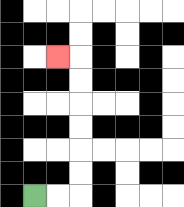{'start': '[1, 8]', 'end': '[2, 2]', 'path_directions': 'R,R,U,U,U,U,U,U,L', 'path_coordinates': '[[1, 8], [2, 8], [3, 8], [3, 7], [3, 6], [3, 5], [3, 4], [3, 3], [3, 2], [2, 2]]'}